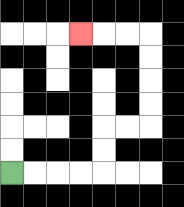{'start': '[0, 7]', 'end': '[3, 1]', 'path_directions': 'R,R,R,R,U,U,R,R,U,U,U,U,L,L,L', 'path_coordinates': '[[0, 7], [1, 7], [2, 7], [3, 7], [4, 7], [4, 6], [4, 5], [5, 5], [6, 5], [6, 4], [6, 3], [6, 2], [6, 1], [5, 1], [4, 1], [3, 1]]'}